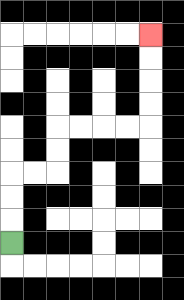{'start': '[0, 10]', 'end': '[6, 1]', 'path_directions': 'U,U,U,R,R,U,U,R,R,R,R,U,U,U,U', 'path_coordinates': '[[0, 10], [0, 9], [0, 8], [0, 7], [1, 7], [2, 7], [2, 6], [2, 5], [3, 5], [4, 5], [5, 5], [6, 5], [6, 4], [6, 3], [6, 2], [6, 1]]'}